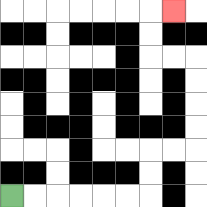{'start': '[0, 8]', 'end': '[7, 0]', 'path_directions': 'R,R,R,R,R,R,U,U,R,R,U,U,U,U,L,L,U,U,R', 'path_coordinates': '[[0, 8], [1, 8], [2, 8], [3, 8], [4, 8], [5, 8], [6, 8], [6, 7], [6, 6], [7, 6], [8, 6], [8, 5], [8, 4], [8, 3], [8, 2], [7, 2], [6, 2], [6, 1], [6, 0], [7, 0]]'}